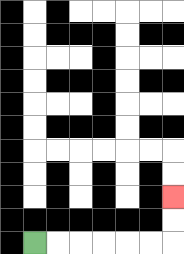{'start': '[1, 10]', 'end': '[7, 8]', 'path_directions': 'R,R,R,R,R,R,U,U', 'path_coordinates': '[[1, 10], [2, 10], [3, 10], [4, 10], [5, 10], [6, 10], [7, 10], [7, 9], [7, 8]]'}